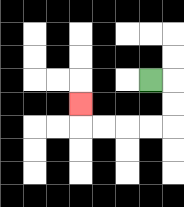{'start': '[6, 3]', 'end': '[3, 4]', 'path_directions': 'R,D,D,L,L,L,L,U', 'path_coordinates': '[[6, 3], [7, 3], [7, 4], [7, 5], [6, 5], [5, 5], [4, 5], [3, 5], [3, 4]]'}